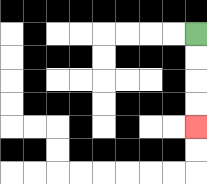{'start': '[8, 1]', 'end': '[8, 5]', 'path_directions': 'D,D,D,D', 'path_coordinates': '[[8, 1], [8, 2], [8, 3], [8, 4], [8, 5]]'}